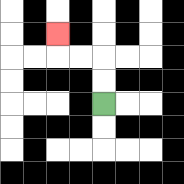{'start': '[4, 4]', 'end': '[2, 1]', 'path_directions': 'U,U,L,L,U', 'path_coordinates': '[[4, 4], [4, 3], [4, 2], [3, 2], [2, 2], [2, 1]]'}